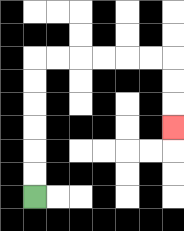{'start': '[1, 8]', 'end': '[7, 5]', 'path_directions': 'U,U,U,U,U,U,R,R,R,R,R,R,D,D,D', 'path_coordinates': '[[1, 8], [1, 7], [1, 6], [1, 5], [1, 4], [1, 3], [1, 2], [2, 2], [3, 2], [4, 2], [5, 2], [6, 2], [7, 2], [7, 3], [7, 4], [7, 5]]'}